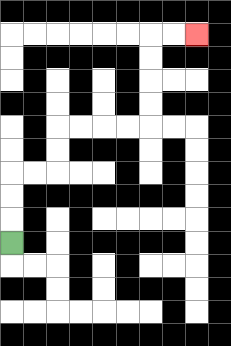{'start': '[0, 10]', 'end': '[8, 1]', 'path_directions': 'U,U,U,R,R,U,U,R,R,R,R,U,U,U,U,R,R', 'path_coordinates': '[[0, 10], [0, 9], [0, 8], [0, 7], [1, 7], [2, 7], [2, 6], [2, 5], [3, 5], [4, 5], [5, 5], [6, 5], [6, 4], [6, 3], [6, 2], [6, 1], [7, 1], [8, 1]]'}